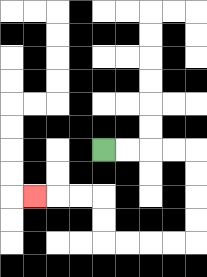{'start': '[4, 6]', 'end': '[1, 8]', 'path_directions': 'R,R,R,R,D,D,D,D,L,L,L,L,U,U,L,L,L', 'path_coordinates': '[[4, 6], [5, 6], [6, 6], [7, 6], [8, 6], [8, 7], [8, 8], [8, 9], [8, 10], [7, 10], [6, 10], [5, 10], [4, 10], [4, 9], [4, 8], [3, 8], [2, 8], [1, 8]]'}